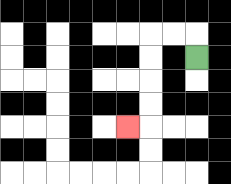{'start': '[8, 2]', 'end': '[5, 5]', 'path_directions': 'U,L,L,D,D,D,D,L', 'path_coordinates': '[[8, 2], [8, 1], [7, 1], [6, 1], [6, 2], [6, 3], [6, 4], [6, 5], [5, 5]]'}